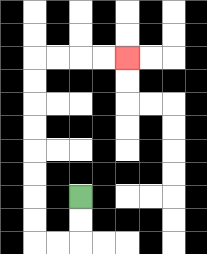{'start': '[3, 8]', 'end': '[5, 2]', 'path_directions': 'D,D,L,L,U,U,U,U,U,U,U,U,R,R,R,R', 'path_coordinates': '[[3, 8], [3, 9], [3, 10], [2, 10], [1, 10], [1, 9], [1, 8], [1, 7], [1, 6], [1, 5], [1, 4], [1, 3], [1, 2], [2, 2], [3, 2], [4, 2], [5, 2]]'}